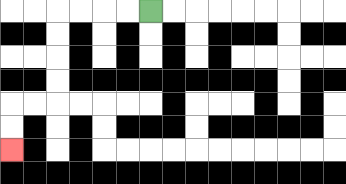{'start': '[6, 0]', 'end': '[0, 6]', 'path_directions': 'L,L,L,L,D,D,D,D,L,L,D,D', 'path_coordinates': '[[6, 0], [5, 0], [4, 0], [3, 0], [2, 0], [2, 1], [2, 2], [2, 3], [2, 4], [1, 4], [0, 4], [0, 5], [0, 6]]'}